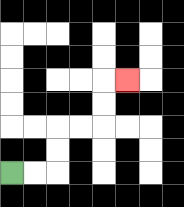{'start': '[0, 7]', 'end': '[5, 3]', 'path_directions': 'R,R,U,U,R,R,U,U,R', 'path_coordinates': '[[0, 7], [1, 7], [2, 7], [2, 6], [2, 5], [3, 5], [4, 5], [4, 4], [4, 3], [5, 3]]'}